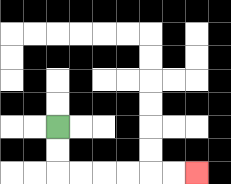{'start': '[2, 5]', 'end': '[8, 7]', 'path_directions': 'D,D,R,R,R,R,R,R', 'path_coordinates': '[[2, 5], [2, 6], [2, 7], [3, 7], [4, 7], [5, 7], [6, 7], [7, 7], [8, 7]]'}